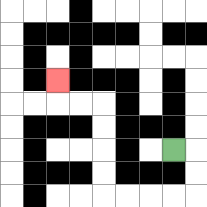{'start': '[7, 6]', 'end': '[2, 3]', 'path_directions': 'R,D,D,L,L,L,L,U,U,U,U,L,L,U', 'path_coordinates': '[[7, 6], [8, 6], [8, 7], [8, 8], [7, 8], [6, 8], [5, 8], [4, 8], [4, 7], [4, 6], [4, 5], [4, 4], [3, 4], [2, 4], [2, 3]]'}